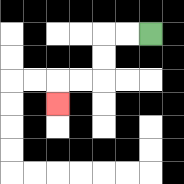{'start': '[6, 1]', 'end': '[2, 4]', 'path_directions': 'L,L,D,D,L,L,D', 'path_coordinates': '[[6, 1], [5, 1], [4, 1], [4, 2], [4, 3], [3, 3], [2, 3], [2, 4]]'}